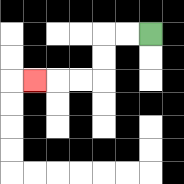{'start': '[6, 1]', 'end': '[1, 3]', 'path_directions': 'L,L,D,D,L,L,L', 'path_coordinates': '[[6, 1], [5, 1], [4, 1], [4, 2], [4, 3], [3, 3], [2, 3], [1, 3]]'}